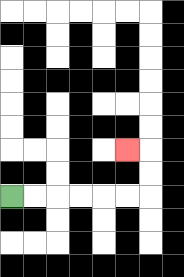{'start': '[0, 8]', 'end': '[5, 6]', 'path_directions': 'R,R,R,R,R,R,U,U,L', 'path_coordinates': '[[0, 8], [1, 8], [2, 8], [3, 8], [4, 8], [5, 8], [6, 8], [6, 7], [6, 6], [5, 6]]'}